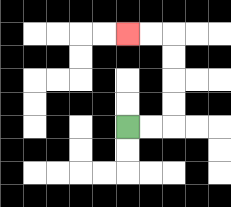{'start': '[5, 5]', 'end': '[5, 1]', 'path_directions': 'R,R,U,U,U,U,L,L', 'path_coordinates': '[[5, 5], [6, 5], [7, 5], [7, 4], [7, 3], [7, 2], [7, 1], [6, 1], [5, 1]]'}